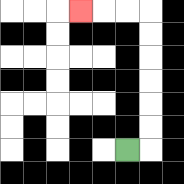{'start': '[5, 6]', 'end': '[3, 0]', 'path_directions': 'R,U,U,U,U,U,U,L,L,L', 'path_coordinates': '[[5, 6], [6, 6], [6, 5], [6, 4], [6, 3], [6, 2], [6, 1], [6, 0], [5, 0], [4, 0], [3, 0]]'}